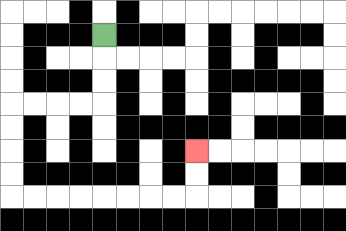{'start': '[4, 1]', 'end': '[8, 6]', 'path_directions': 'D,D,D,L,L,L,L,D,D,D,D,R,R,R,R,R,R,R,R,U,U', 'path_coordinates': '[[4, 1], [4, 2], [4, 3], [4, 4], [3, 4], [2, 4], [1, 4], [0, 4], [0, 5], [0, 6], [0, 7], [0, 8], [1, 8], [2, 8], [3, 8], [4, 8], [5, 8], [6, 8], [7, 8], [8, 8], [8, 7], [8, 6]]'}